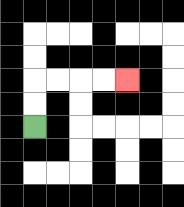{'start': '[1, 5]', 'end': '[5, 3]', 'path_directions': 'U,U,R,R,R,R', 'path_coordinates': '[[1, 5], [1, 4], [1, 3], [2, 3], [3, 3], [4, 3], [5, 3]]'}